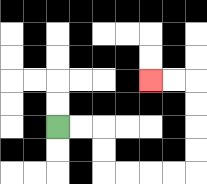{'start': '[2, 5]', 'end': '[6, 3]', 'path_directions': 'R,R,D,D,R,R,R,R,U,U,U,U,L,L', 'path_coordinates': '[[2, 5], [3, 5], [4, 5], [4, 6], [4, 7], [5, 7], [6, 7], [7, 7], [8, 7], [8, 6], [8, 5], [8, 4], [8, 3], [7, 3], [6, 3]]'}